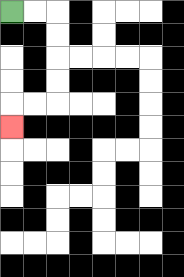{'start': '[0, 0]', 'end': '[0, 5]', 'path_directions': 'R,R,D,D,D,D,L,L,D', 'path_coordinates': '[[0, 0], [1, 0], [2, 0], [2, 1], [2, 2], [2, 3], [2, 4], [1, 4], [0, 4], [0, 5]]'}